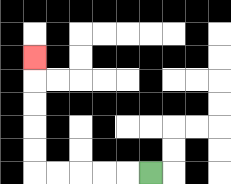{'start': '[6, 7]', 'end': '[1, 2]', 'path_directions': 'L,L,L,L,L,U,U,U,U,U', 'path_coordinates': '[[6, 7], [5, 7], [4, 7], [3, 7], [2, 7], [1, 7], [1, 6], [1, 5], [1, 4], [1, 3], [1, 2]]'}